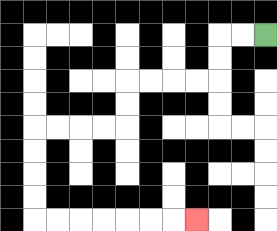{'start': '[11, 1]', 'end': '[8, 9]', 'path_directions': 'L,L,D,D,L,L,L,L,D,D,L,L,L,L,D,D,D,D,R,R,R,R,R,R,R', 'path_coordinates': '[[11, 1], [10, 1], [9, 1], [9, 2], [9, 3], [8, 3], [7, 3], [6, 3], [5, 3], [5, 4], [5, 5], [4, 5], [3, 5], [2, 5], [1, 5], [1, 6], [1, 7], [1, 8], [1, 9], [2, 9], [3, 9], [4, 9], [5, 9], [6, 9], [7, 9], [8, 9]]'}